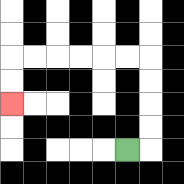{'start': '[5, 6]', 'end': '[0, 4]', 'path_directions': 'R,U,U,U,U,L,L,L,L,L,L,D,D', 'path_coordinates': '[[5, 6], [6, 6], [6, 5], [6, 4], [6, 3], [6, 2], [5, 2], [4, 2], [3, 2], [2, 2], [1, 2], [0, 2], [0, 3], [0, 4]]'}